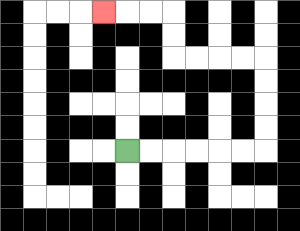{'start': '[5, 6]', 'end': '[4, 0]', 'path_directions': 'R,R,R,R,R,R,U,U,U,U,L,L,L,L,U,U,L,L,L', 'path_coordinates': '[[5, 6], [6, 6], [7, 6], [8, 6], [9, 6], [10, 6], [11, 6], [11, 5], [11, 4], [11, 3], [11, 2], [10, 2], [9, 2], [8, 2], [7, 2], [7, 1], [7, 0], [6, 0], [5, 0], [4, 0]]'}